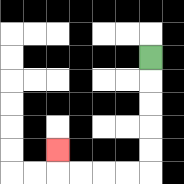{'start': '[6, 2]', 'end': '[2, 6]', 'path_directions': 'D,D,D,D,D,L,L,L,L,U', 'path_coordinates': '[[6, 2], [6, 3], [6, 4], [6, 5], [6, 6], [6, 7], [5, 7], [4, 7], [3, 7], [2, 7], [2, 6]]'}